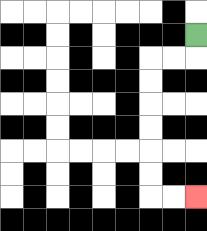{'start': '[8, 1]', 'end': '[8, 8]', 'path_directions': 'D,L,L,D,D,D,D,D,D,R,R', 'path_coordinates': '[[8, 1], [8, 2], [7, 2], [6, 2], [6, 3], [6, 4], [6, 5], [6, 6], [6, 7], [6, 8], [7, 8], [8, 8]]'}